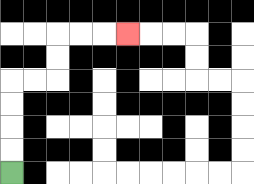{'start': '[0, 7]', 'end': '[5, 1]', 'path_directions': 'U,U,U,U,R,R,U,U,R,R,R', 'path_coordinates': '[[0, 7], [0, 6], [0, 5], [0, 4], [0, 3], [1, 3], [2, 3], [2, 2], [2, 1], [3, 1], [4, 1], [5, 1]]'}